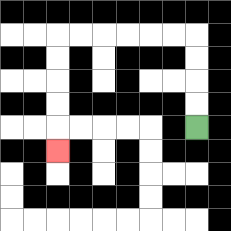{'start': '[8, 5]', 'end': '[2, 6]', 'path_directions': 'U,U,U,U,L,L,L,L,L,L,D,D,D,D,D', 'path_coordinates': '[[8, 5], [8, 4], [8, 3], [8, 2], [8, 1], [7, 1], [6, 1], [5, 1], [4, 1], [3, 1], [2, 1], [2, 2], [2, 3], [2, 4], [2, 5], [2, 6]]'}